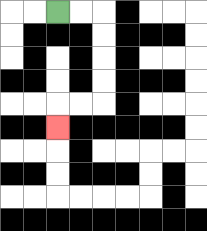{'start': '[2, 0]', 'end': '[2, 5]', 'path_directions': 'R,R,D,D,D,D,L,L,D', 'path_coordinates': '[[2, 0], [3, 0], [4, 0], [4, 1], [4, 2], [4, 3], [4, 4], [3, 4], [2, 4], [2, 5]]'}